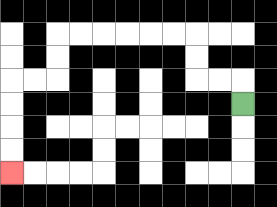{'start': '[10, 4]', 'end': '[0, 7]', 'path_directions': 'U,L,L,U,U,L,L,L,L,L,L,D,D,L,L,D,D,D,D', 'path_coordinates': '[[10, 4], [10, 3], [9, 3], [8, 3], [8, 2], [8, 1], [7, 1], [6, 1], [5, 1], [4, 1], [3, 1], [2, 1], [2, 2], [2, 3], [1, 3], [0, 3], [0, 4], [0, 5], [0, 6], [0, 7]]'}